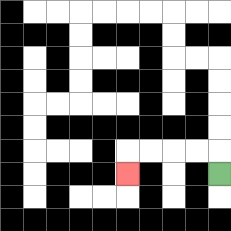{'start': '[9, 7]', 'end': '[5, 7]', 'path_directions': 'U,L,L,L,L,D', 'path_coordinates': '[[9, 7], [9, 6], [8, 6], [7, 6], [6, 6], [5, 6], [5, 7]]'}